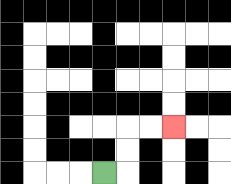{'start': '[4, 7]', 'end': '[7, 5]', 'path_directions': 'R,U,U,R,R', 'path_coordinates': '[[4, 7], [5, 7], [5, 6], [5, 5], [6, 5], [7, 5]]'}